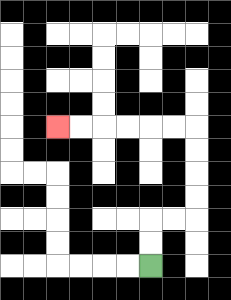{'start': '[6, 11]', 'end': '[2, 5]', 'path_directions': 'U,U,R,R,U,U,U,U,L,L,L,L,L,L', 'path_coordinates': '[[6, 11], [6, 10], [6, 9], [7, 9], [8, 9], [8, 8], [8, 7], [8, 6], [8, 5], [7, 5], [6, 5], [5, 5], [4, 5], [3, 5], [2, 5]]'}